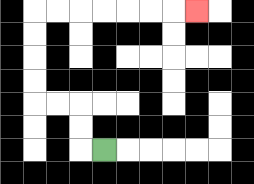{'start': '[4, 6]', 'end': '[8, 0]', 'path_directions': 'L,U,U,L,L,U,U,U,U,R,R,R,R,R,R,R', 'path_coordinates': '[[4, 6], [3, 6], [3, 5], [3, 4], [2, 4], [1, 4], [1, 3], [1, 2], [1, 1], [1, 0], [2, 0], [3, 0], [4, 0], [5, 0], [6, 0], [7, 0], [8, 0]]'}